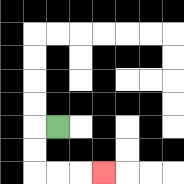{'start': '[2, 5]', 'end': '[4, 7]', 'path_directions': 'L,D,D,R,R,R', 'path_coordinates': '[[2, 5], [1, 5], [1, 6], [1, 7], [2, 7], [3, 7], [4, 7]]'}